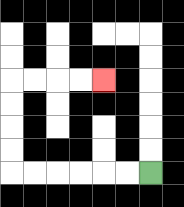{'start': '[6, 7]', 'end': '[4, 3]', 'path_directions': 'L,L,L,L,L,L,U,U,U,U,R,R,R,R', 'path_coordinates': '[[6, 7], [5, 7], [4, 7], [3, 7], [2, 7], [1, 7], [0, 7], [0, 6], [0, 5], [0, 4], [0, 3], [1, 3], [2, 3], [3, 3], [4, 3]]'}